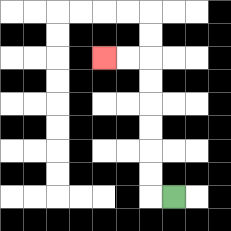{'start': '[7, 8]', 'end': '[4, 2]', 'path_directions': 'L,U,U,U,U,U,U,L,L', 'path_coordinates': '[[7, 8], [6, 8], [6, 7], [6, 6], [6, 5], [6, 4], [6, 3], [6, 2], [5, 2], [4, 2]]'}